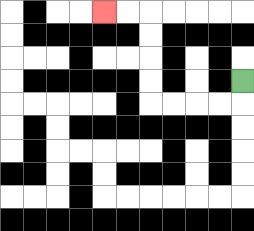{'start': '[10, 3]', 'end': '[4, 0]', 'path_directions': 'D,L,L,L,L,U,U,U,U,L,L', 'path_coordinates': '[[10, 3], [10, 4], [9, 4], [8, 4], [7, 4], [6, 4], [6, 3], [6, 2], [6, 1], [6, 0], [5, 0], [4, 0]]'}